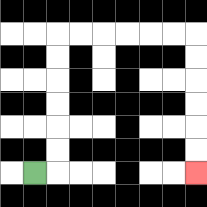{'start': '[1, 7]', 'end': '[8, 7]', 'path_directions': 'R,U,U,U,U,U,U,R,R,R,R,R,R,D,D,D,D,D,D', 'path_coordinates': '[[1, 7], [2, 7], [2, 6], [2, 5], [2, 4], [2, 3], [2, 2], [2, 1], [3, 1], [4, 1], [5, 1], [6, 1], [7, 1], [8, 1], [8, 2], [8, 3], [8, 4], [8, 5], [8, 6], [8, 7]]'}